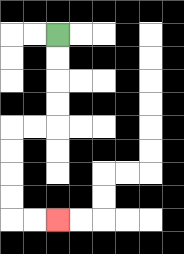{'start': '[2, 1]', 'end': '[2, 9]', 'path_directions': 'D,D,D,D,L,L,D,D,D,D,R,R', 'path_coordinates': '[[2, 1], [2, 2], [2, 3], [2, 4], [2, 5], [1, 5], [0, 5], [0, 6], [0, 7], [0, 8], [0, 9], [1, 9], [2, 9]]'}